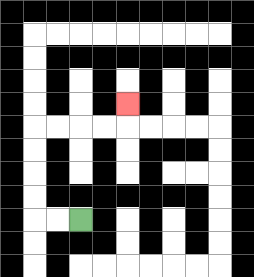{'start': '[3, 9]', 'end': '[5, 4]', 'path_directions': 'L,L,U,U,U,U,R,R,R,R,U', 'path_coordinates': '[[3, 9], [2, 9], [1, 9], [1, 8], [1, 7], [1, 6], [1, 5], [2, 5], [3, 5], [4, 5], [5, 5], [5, 4]]'}